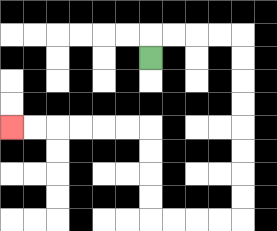{'start': '[6, 2]', 'end': '[0, 5]', 'path_directions': 'U,R,R,R,R,D,D,D,D,D,D,D,D,L,L,L,L,U,U,U,U,L,L,L,L,L,L', 'path_coordinates': '[[6, 2], [6, 1], [7, 1], [8, 1], [9, 1], [10, 1], [10, 2], [10, 3], [10, 4], [10, 5], [10, 6], [10, 7], [10, 8], [10, 9], [9, 9], [8, 9], [7, 9], [6, 9], [6, 8], [6, 7], [6, 6], [6, 5], [5, 5], [4, 5], [3, 5], [2, 5], [1, 5], [0, 5]]'}